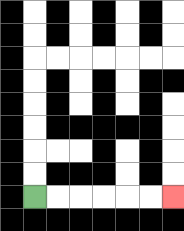{'start': '[1, 8]', 'end': '[7, 8]', 'path_directions': 'R,R,R,R,R,R', 'path_coordinates': '[[1, 8], [2, 8], [3, 8], [4, 8], [5, 8], [6, 8], [7, 8]]'}